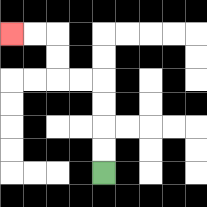{'start': '[4, 7]', 'end': '[0, 1]', 'path_directions': 'U,U,U,U,L,L,U,U,L,L', 'path_coordinates': '[[4, 7], [4, 6], [4, 5], [4, 4], [4, 3], [3, 3], [2, 3], [2, 2], [2, 1], [1, 1], [0, 1]]'}